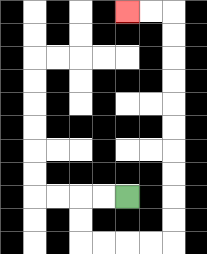{'start': '[5, 8]', 'end': '[5, 0]', 'path_directions': 'L,L,D,D,R,R,R,R,U,U,U,U,U,U,U,U,U,U,L,L', 'path_coordinates': '[[5, 8], [4, 8], [3, 8], [3, 9], [3, 10], [4, 10], [5, 10], [6, 10], [7, 10], [7, 9], [7, 8], [7, 7], [7, 6], [7, 5], [7, 4], [7, 3], [7, 2], [7, 1], [7, 0], [6, 0], [5, 0]]'}